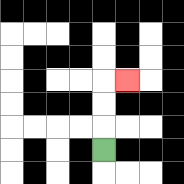{'start': '[4, 6]', 'end': '[5, 3]', 'path_directions': 'U,U,U,R', 'path_coordinates': '[[4, 6], [4, 5], [4, 4], [4, 3], [5, 3]]'}